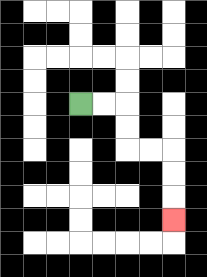{'start': '[3, 4]', 'end': '[7, 9]', 'path_directions': 'R,R,D,D,R,R,D,D,D', 'path_coordinates': '[[3, 4], [4, 4], [5, 4], [5, 5], [5, 6], [6, 6], [7, 6], [7, 7], [7, 8], [7, 9]]'}